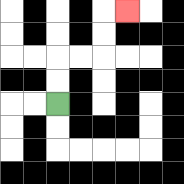{'start': '[2, 4]', 'end': '[5, 0]', 'path_directions': 'U,U,R,R,U,U,R', 'path_coordinates': '[[2, 4], [2, 3], [2, 2], [3, 2], [4, 2], [4, 1], [4, 0], [5, 0]]'}